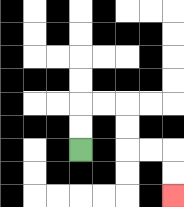{'start': '[3, 6]', 'end': '[7, 8]', 'path_directions': 'U,U,R,R,D,D,R,R,D,D', 'path_coordinates': '[[3, 6], [3, 5], [3, 4], [4, 4], [5, 4], [5, 5], [5, 6], [6, 6], [7, 6], [7, 7], [7, 8]]'}